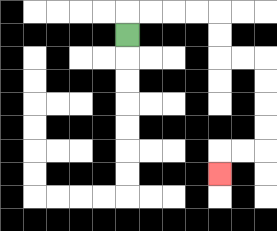{'start': '[5, 1]', 'end': '[9, 7]', 'path_directions': 'U,R,R,R,R,D,D,R,R,D,D,D,D,L,L,D', 'path_coordinates': '[[5, 1], [5, 0], [6, 0], [7, 0], [8, 0], [9, 0], [9, 1], [9, 2], [10, 2], [11, 2], [11, 3], [11, 4], [11, 5], [11, 6], [10, 6], [9, 6], [9, 7]]'}